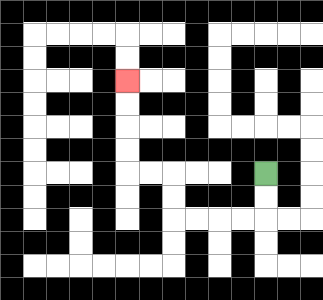{'start': '[11, 7]', 'end': '[5, 3]', 'path_directions': 'D,D,L,L,L,L,U,U,L,L,U,U,U,U', 'path_coordinates': '[[11, 7], [11, 8], [11, 9], [10, 9], [9, 9], [8, 9], [7, 9], [7, 8], [7, 7], [6, 7], [5, 7], [5, 6], [5, 5], [5, 4], [5, 3]]'}